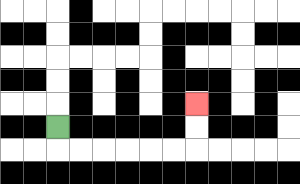{'start': '[2, 5]', 'end': '[8, 4]', 'path_directions': 'D,R,R,R,R,R,R,U,U', 'path_coordinates': '[[2, 5], [2, 6], [3, 6], [4, 6], [5, 6], [6, 6], [7, 6], [8, 6], [8, 5], [8, 4]]'}